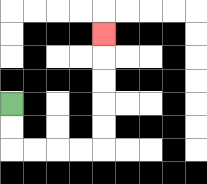{'start': '[0, 4]', 'end': '[4, 1]', 'path_directions': 'D,D,R,R,R,R,U,U,U,U,U', 'path_coordinates': '[[0, 4], [0, 5], [0, 6], [1, 6], [2, 6], [3, 6], [4, 6], [4, 5], [4, 4], [4, 3], [4, 2], [4, 1]]'}